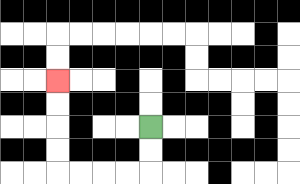{'start': '[6, 5]', 'end': '[2, 3]', 'path_directions': 'D,D,L,L,L,L,U,U,U,U', 'path_coordinates': '[[6, 5], [6, 6], [6, 7], [5, 7], [4, 7], [3, 7], [2, 7], [2, 6], [2, 5], [2, 4], [2, 3]]'}